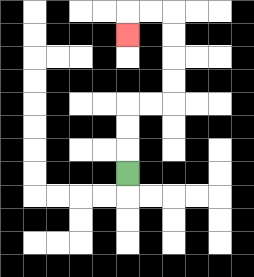{'start': '[5, 7]', 'end': '[5, 1]', 'path_directions': 'U,U,U,R,R,U,U,U,U,L,L,D', 'path_coordinates': '[[5, 7], [5, 6], [5, 5], [5, 4], [6, 4], [7, 4], [7, 3], [7, 2], [7, 1], [7, 0], [6, 0], [5, 0], [5, 1]]'}